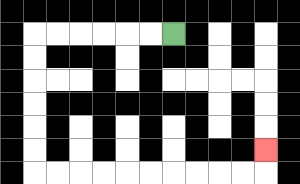{'start': '[7, 1]', 'end': '[11, 6]', 'path_directions': 'L,L,L,L,L,L,D,D,D,D,D,D,R,R,R,R,R,R,R,R,R,R,U', 'path_coordinates': '[[7, 1], [6, 1], [5, 1], [4, 1], [3, 1], [2, 1], [1, 1], [1, 2], [1, 3], [1, 4], [1, 5], [1, 6], [1, 7], [2, 7], [3, 7], [4, 7], [5, 7], [6, 7], [7, 7], [8, 7], [9, 7], [10, 7], [11, 7], [11, 6]]'}